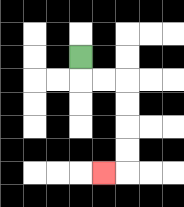{'start': '[3, 2]', 'end': '[4, 7]', 'path_directions': 'D,R,R,D,D,D,D,L', 'path_coordinates': '[[3, 2], [3, 3], [4, 3], [5, 3], [5, 4], [5, 5], [5, 6], [5, 7], [4, 7]]'}